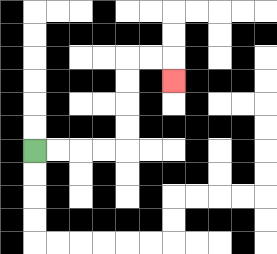{'start': '[1, 6]', 'end': '[7, 3]', 'path_directions': 'R,R,R,R,U,U,U,U,R,R,D', 'path_coordinates': '[[1, 6], [2, 6], [3, 6], [4, 6], [5, 6], [5, 5], [5, 4], [5, 3], [5, 2], [6, 2], [7, 2], [7, 3]]'}